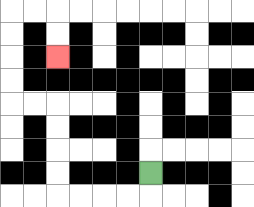{'start': '[6, 7]', 'end': '[2, 2]', 'path_directions': 'D,L,L,L,L,U,U,U,U,L,L,U,U,U,U,R,R,D,D', 'path_coordinates': '[[6, 7], [6, 8], [5, 8], [4, 8], [3, 8], [2, 8], [2, 7], [2, 6], [2, 5], [2, 4], [1, 4], [0, 4], [0, 3], [0, 2], [0, 1], [0, 0], [1, 0], [2, 0], [2, 1], [2, 2]]'}